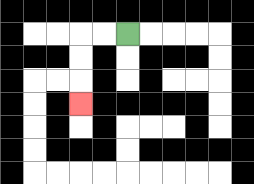{'start': '[5, 1]', 'end': '[3, 4]', 'path_directions': 'L,L,D,D,D', 'path_coordinates': '[[5, 1], [4, 1], [3, 1], [3, 2], [3, 3], [3, 4]]'}